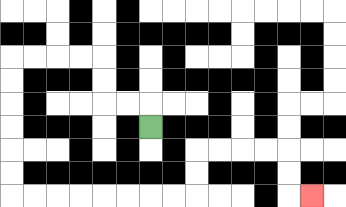{'start': '[6, 5]', 'end': '[13, 8]', 'path_directions': 'U,L,L,U,U,L,L,L,L,D,D,D,D,D,D,R,R,R,R,R,R,R,R,U,U,R,R,R,R,D,D,R', 'path_coordinates': '[[6, 5], [6, 4], [5, 4], [4, 4], [4, 3], [4, 2], [3, 2], [2, 2], [1, 2], [0, 2], [0, 3], [0, 4], [0, 5], [0, 6], [0, 7], [0, 8], [1, 8], [2, 8], [3, 8], [4, 8], [5, 8], [6, 8], [7, 8], [8, 8], [8, 7], [8, 6], [9, 6], [10, 6], [11, 6], [12, 6], [12, 7], [12, 8], [13, 8]]'}